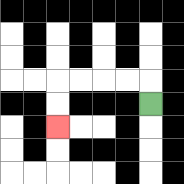{'start': '[6, 4]', 'end': '[2, 5]', 'path_directions': 'U,L,L,L,L,D,D', 'path_coordinates': '[[6, 4], [6, 3], [5, 3], [4, 3], [3, 3], [2, 3], [2, 4], [2, 5]]'}